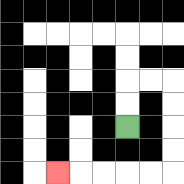{'start': '[5, 5]', 'end': '[2, 7]', 'path_directions': 'U,U,R,R,D,D,D,D,L,L,L,L,L', 'path_coordinates': '[[5, 5], [5, 4], [5, 3], [6, 3], [7, 3], [7, 4], [7, 5], [7, 6], [7, 7], [6, 7], [5, 7], [4, 7], [3, 7], [2, 7]]'}